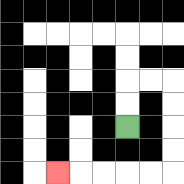{'start': '[5, 5]', 'end': '[2, 7]', 'path_directions': 'U,U,R,R,D,D,D,D,L,L,L,L,L', 'path_coordinates': '[[5, 5], [5, 4], [5, 3], [6, 3], [7, 3], [7, 4], [7, 5], [7, 6], [7, 7], [6, 7], [5, 7], [4, 7], [3, 7], [2, 7]]'}